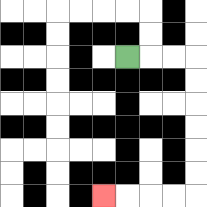{'start': '[5, 2]', 'end': '[4, 8]', 'path_directions': 'R,R,R,D,D,D,D,D,D,L,L,L,L', 'path_coordinates': '[[5, 2], [6, 2], [7, 2], [8, 2], [8, 3], [8, 4], [8, 5], [8, 6], [8, 7], [8, 8], [7, 8], [6, 8], [5, 8], [4, 8]]'}